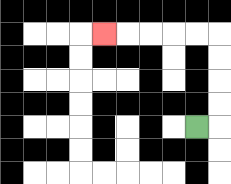{'start': '[8, 5]', 'end': '[4, 1]', 'path_directions': 'R,U,U,U,U,L,L,L,L,L', 'path_coordinates': '[[8, 5], [9, 5], [9, 4], [9, 3], [9, 2], [9, 1], [8, 1], [7, 1], [6, 1], [5, 1], [4, 1]]'}